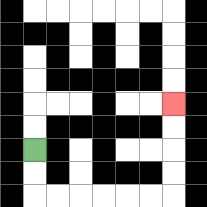{'start': '[1, 6]', 'end': '[7, 4]', 'path_directions': 'D,D,R,R,R,R,R,R,U,U,U,U', 'path_coordinates': '[[1, 6], [1, 7], [1, 8], [2, 8], [3, 8], [4, 8], [5, 8], [6, 8], [7, 8], [7, 7], [7, 6], [7, 5], [7, 4]]'}